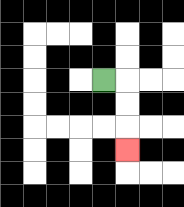{'start': '[4, 3]', 'end': '[5, 6]', 'path_directions': 'R,D,D,D', 'path_coordinates': '[[4, 3], [5, 3], [5, 4], [5, 5], [5, 6]]'}